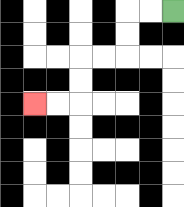{'start': '[7, 0]', 'end': '[1, 4]', 'path_directions': 'L,L,D,D,L,L,D,D,L,L', 'path_coordinates': '[[7, 0], [6, 0], [5, 0], [5, 1], [5, 2], [4, 2], [3, 2], [3, 3], [3, 4], [2, 4], [1, 4]]'}